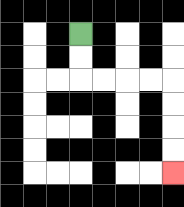{'start': '[3, 1]', 'end': '[7, 7]', 'path_directions': 'D,D,R,R,R,R,D,D,D,D', 'path_coordinates': '[[3, 1], [3, 2], [3, 3], [4, 3], [5, 3], [6, 3], [7, 3], [7, 4], [7, 5], [7, 6], [7, 7]]'}